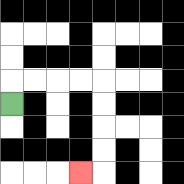{'start': '[0, 4]', 'end': '[3, 7]', 'path_directions': 'U,R,R,R,R,D,D,D,D,L', 'path_coordinates': '[[0, 4], [0, 3], [1, 3], [2, 3], [3, 3], [4, 3], [4, 4], [4, 5], [4, 6], [4, 7], [3, 7]]'}